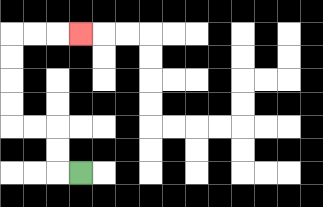{'start': '[3, 7]', 'end': '[3, 1]', 'path_directions': 'L,U,U,L,L,U,U,U,U,R,R,R', 'path_coordinates': '[[3, 7], [2, 7], [2, 6], [2, 5], [1, 5], [0, 5], [0, 4], [0, 3], [0, 2], [0, 1], [1, 1], [2, 1], [3, 1]]'}